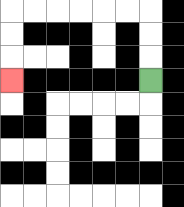{'start': '[6, 3]', 'end': '[0, 3]', 'path_directions': 'U,U,U,L,L,L,L,L,L,D,D,D', 'path_coordinates': '[[6, 3], [6, 2], [6, 1], [6, 0], [5, 0], [4, 0], [3, 0], [2, 0], [1, 0], [0, 0], [0, 1], [0, 2], [0, 3]]'}